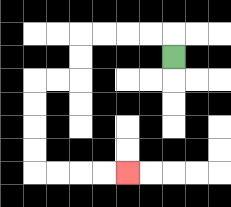{'start': '[7, 2]', 'end': '[5, 7]', 'path_directions': 'U,L,L,L,L,D,D,L,L,D,D,D,D,R,R,R,R', 'path_coordinates': '[[7, 2], [7, 1], [6, 1], [5, 1], [4, 1], [3, 1], [3, 2], [3, 3], [2, 3], [1, 3], [1, 4], [1, 5], [1, 6], [1, 7], [2, 7], [3, 7], [4, 7], [5, 7]]'}